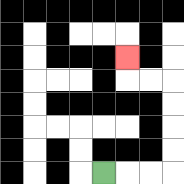{'start': '[4, 7]', 'end': '[5, 2]', 'path_directions': 'R,R,R,U,U,U,U,L,L,U', 'path_coordinates': '[[4, 7], [5, 7], [6, 7], [7, 7], [7, 6], [7, 5], [7, 4], [7, 3], [6, 3], [5, 3], [5, 2]]'}